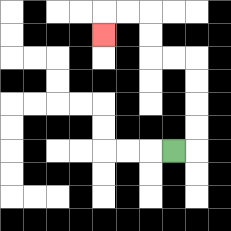{'start': '[7, 6]', 'end': '[4, 1]', 'path_directions': 'R,U,U,U,U,L,L,U,U,L,L,D', 'path_coordinates': '[[7, 6], [8, 6], [8, 5], [8, 4], [8, 3], [8, 2], [7, 2], [6, 2], [6, 1], [6, 0], [5, 0], [4, 0], [4, 1]]'}